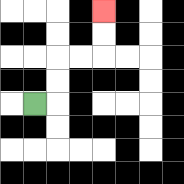{'start': '[1, 4]', 'end': '[4, 0]', 'path_directions': 'R,U,U,R,R,U,U', 'path_coordinates': '[[1, 4], [2, 4], [2, 3], [2, 2], [3, 2], [4, 2], [4, 1], [4, 0]]'}